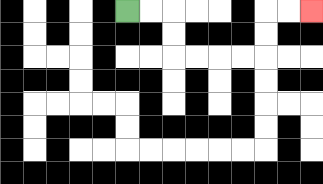{'start': '[5, 0]', 'end': '[13, 0]', 'path_directions': 'R,R,D,D,R,R,R,R,U,U,R,R', 'path_coordinates': '[[5, 0], [6, 0], [7, 0], [7, 1], [7, 2], [8, 2], [9, 2], [10, 2], [11, 2], [11, 1], [11, 0], [12, 0], [13, 0]]'}